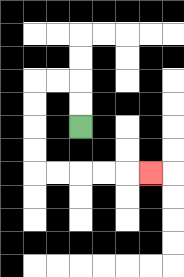{'start': '[3, 5]', 'end': '[6, 7]', 'path_directions': 'U,U,L,L,D,D,D,D,R,R,R,R,R', 'path_coordinates': '[[3, 5], [3, 4], [3, 3], [2, 3], [1, 3], [1, 4], [1, 5], [1, 6], [1, 7], [2, 7], [3, 7], [4, 7], [5, 7], [6, 7]]'}